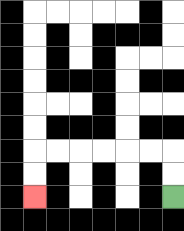{'start': '[7, 8]', 'end': '[1, 8]', 'path_directions': 'U,U,L,L,L,L,L,L,D,D', 'path_coordinates': '[[7, 8], [7, 7], [7, 6], [6, 6], [5, 6], [4, 6], [3, 6], [2, 6], [1, 6], [1, 7], [1, 8]]'}